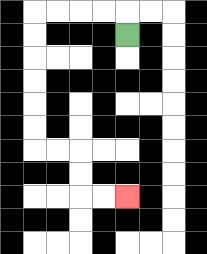{'start': '[5, 1]', 'end': '[5, 8]', 'path_directions': 'U,L,L,L,L,D,D,D,D,D,D,R,R,D,D,R,R', 'path_coordinates': '[[5, 1], [5, 0], [4, 0], [3, 0], [2, 0], [1, 0], [1, 1], [1, 2], [1, 3], [1, 4], [1, 5], [1, 6], [2, 6], [3, 6], [3, 7], [3, 8], [4, 8], [5, 8]]'}